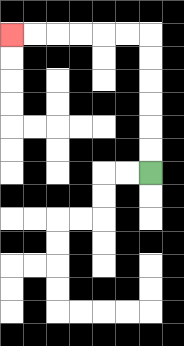{'start': '[6, 7]', 'end': '[0, 1]', 'path_directions': 'U,U,U,U,U,U,L,L,L,L,L,L', 'path_coordinates': '[[6, 7], [6, 6], [6, 5], [6, 4], [6, 3], [6, 2], [6, 1], [5, 1], [4, 1], [3, 1], [2, 1], [1, 1], [0, 1]]'}